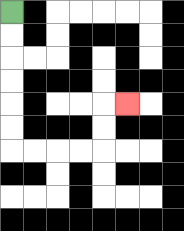{'start': '[0, 0]', 'end': '[5, 4]', 'path_directions': 'D,D,D,D,D,D,R,R,R,R,U,U,R', 'path_coordinates': '[[0, 0], [0, 1], [0, 2], [0, 3], [0, 4], [0, 5], [0, 6], [1, 6], [2, 6], [3, 6], [4, 6], [4, 5], [4, 4], [5, 4]]'}